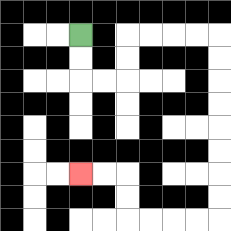{'start': '[3, 1]', 'end': '[3, 7]', 'path_directions': 'D,D,R,R,U,U,R,R,R,R,D,D,D,D,D,D,D,D,L,L,L,L,U,U,L,L', 'path_coordinates': '[[3, 1], [3, 2], [3, 3], [4, 3], [5, 3], [5, 2], [5, 1], [6, 1], [7, 1], [8, 1], [9, 1], [9, 2], [9, 3], [9, 4], [9, 5], [9, 6], [9, 7], [9, 8], [9, 9], [8, 9], [7, 9], [6, 9], [5, 9], [5, 8], [5, 7], [4, 7], [3, 7]]'}